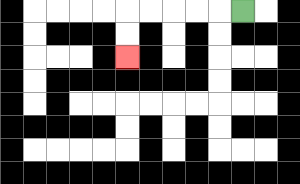{'start': '[10, 0]', 'end': '[5, 2]', 'path_directions': 'L,L,L,L,L,D,D', 'path_coordinates': '[[10, 0], [9, 0], [8, 0], [7, 0], [6, 0], [5, 0], [5, 1], [5, 2]]'}